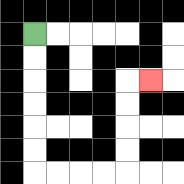{'start': '[1, 1]', 'end': '[6, 3]', 'path_directions': 'D,D,D,D,D,D,R,R,R,R,U,U,U,U,R', 'path_coordinates': '[[1, 1], [1, 2], [1, 3], [1, 4], [1, 5], [1, 6], [1, 7], [2, 7], [3, 7], [4, 7], [5, 7], [5, 6], [5, 5], [5, 4], [5, 3], [6, 3]]'}